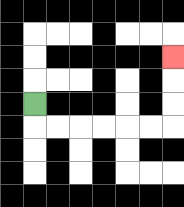{'start': '[1, 4]', 'end': '[7, 2]', 'path_directions': 'D,R,R,R,R,R,R,U,U,U', 'path_coordinates': '[[1, 4], [1, 5], [2, 5], [3, 5], [4, 5], [5, 5], [6, 5], [7, 5], [7, 4], [7, 3], [7, 2]]'}